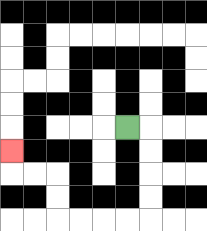{'start': '[5, 5]', 'end': '[0, 6]', 'path_directions': 'R,D,D,D,D,L,L,L,L,U,U,L,L,U', 'path_coordinates': '[[5, 5], [6, 5], [6, 6], [6, 7], [6, 8], [6, 9], [5, 9], [4, 9], [3, 9], [2, 9], [2, 8], [2, 7], [1, 7], [0, 7], [0, 6]]'}